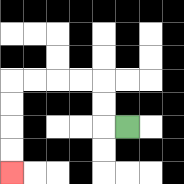{'start': '[5, 5]', 'end': '[0, 7]', 'path_directions': 'L,U,U,L,L,L,L,D,D,D,D', 'path_coordinates': '[[5, 5], [4, 5], [4, 4], [4, 3], [3, 3], [2, 3], [1, 3], [0, 3], [0, 4], [0, 5], [0, 6], [0, 7]]'}